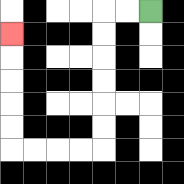{'start': '[6, 0]', 'end': '[0, 1]', 'path_directions': 'L,L,D,D,D,D,D,D,L,L,L,L,U,U,U,U,U', 'path_coordinates': '[[6, 0], [5, 0], [4, 0], [4, 1], [4, 2], [4, 3], [4, 4], [4, 5], [4, 6], [3, 6], [2, 6], [1, 6], [0, 6], [0, 5], [0, 4], [0, 3], [0, 2], [0, 1]]'}